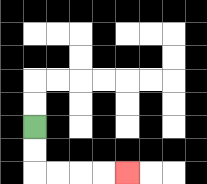{'start': '[1, 5]', 'end': '[5, 7]', 'path_directions': 'D,D,R,R,R,R', 'path_coordinates': '[[1, 5], [1, 6], [1, 7], [2, 7], [3, 7], [4, 7], [5, 7]]'}